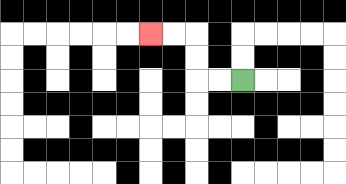{'start': '[10, 3]', 'end': '[6, 1]', 'path_directions': 'L,L,U,U,L,L', 'path_coordinates': '[[10, 3], [9, 3], [8, 3], [8, 2], [8, 1], [7, 1], [6, 1]]'}